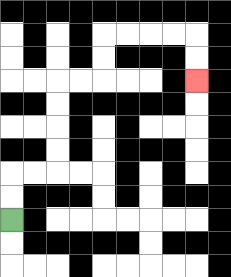{'start': '[0, 9]', 'end': '[8, 3]', 'path_directions': 'U,U,R,R,U,U,U,U,R,R,U,U,R,R,R,R,D,D', 'path_coordinates': '[[0, 9], [0, 8], [0, 7], [1, 7], [2, 7], [2, 6], [2, 5], [2, 4], [2, 3], [3, 3], [4, 3], [4, 2], [4, 1], [5, 1], [6, 1], [7, 1], [8, 1], [8, 2], [8, 3]]'}